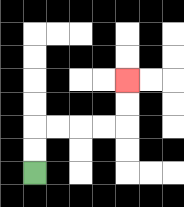{'start': '[1, 7]', 'end': '[5, 3]', 'path_directions': 'U,U,R,R,R,R,U,U', 'path_coordinates': '[[1, 7], [1, 6], [1, 5], [2, 5], [3, 5], [4, 5], [5, 5], [5, 4], [5, 3]]'}